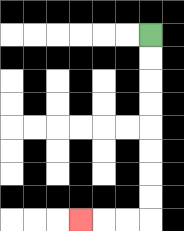{'start': '[6, 1]', 'end': '[3, 9]', 'path_directions': 'D,D,D,D,D,D,D,D,L,L,L', 'path_coordinates': '[[6, 1], [6, 2], [6, 3], [6, 4], [6, 5], [6, 6], [6, 7], [6, 8], [6, 9], [5, 9], [4, 9], [3, 9]]'}